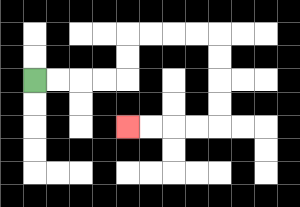{'start': '[1, 3]', 'end': '[5, 5]', 'path_directions': 'R,R,R,R,U,U,R,R,R,R,D,D,D,D,L,L,L,L', 'path_coordinates': '[[1, 3], [2, 3], [3, 3], [4, 3], [5, 3], [5, 2], [5, 1], [6, 1], [7, 1], [8, 1], [9, 1], [9, 2], [9, 3], [9, 4], [9, 5], [8, 5], [7, 5], [6, 5], [5, 5]]'}